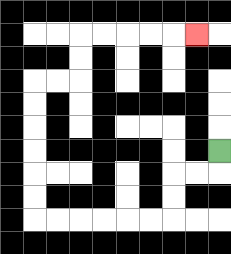{'start': '[9, 6]', 'end': '[8, 1]', 'path_directions': 'D,L,L,D,D,L,L,L,L,L,L,U,U,U,U,U,U,R,R,U,U,R,R,R,R,R', 'path_coordinates': '[[9, 6], [9, 7], [8, 7], [7, 7], [7, 8], [7, 9], [6, 9], [5, 9], [4, 9], [3, 9], [2, 9], [1, 9], [1, 8], [1, 7], [1, 6], [1, 5], [1, 4], [1, 3], [2, 3], [3, 3], [3, 2], [3, 1], [4, 1], [5, 1], [6, 1], [7, 1], [8, 1]]'}